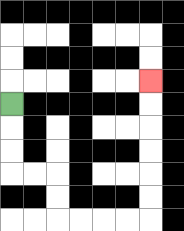{'start': '[0, 4]', 'end': '[6, 3]', 'path_directions': 'D,D,D,R,R,D,D,R,R,R,R,U,U,U,U,U,U', 'path_coordinates': '[[0, 4], [0, 5], [0, 6], [0, 7], [1, 7], [2, 7], [2, 8], [2, 9], [3, 9], [4, 9], [5, 9], [6, 9], [6, 8], [6, 7], [6, 6], [6, 5], [6, 4], [6, 3]]'}